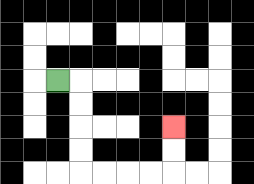{'start': '[2, 3]', 'end': '[7, 5]', 'path_directions': 'R,D,D,D,D,R,R,R,R,U,U', 'path_coordinates': '[[2, 3], [3, 3], [3, 4], [3, 5], [3, 6], [3, 7], [4, 7], [5, 7], [6, 7], [7, 7], [7, 6], [7, 5]]'}